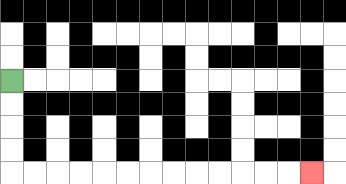{'start': '[0, 3]', 'end': '[13, 7]', 'path_directions': 'D,D,D,D,R,R,R,R,R,R,R,R,R,R,R,R,R', 'path_coordinates': '[[0, 3], [0, 4], [0, 5], [0, 6], [0, 7], [1, 7], [2, 7], [3, 7], [4, 7], [5, 7], [6, 7], [7, 7], [8, 7], [9, 7], [10, 7], [11, 7], [12, 7], [13, 7]]'}